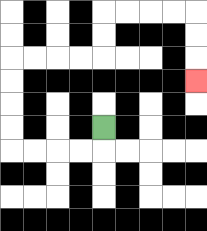{'start': '[4, 5]', 'end': '[8, 3]', 'path_directions': 'D,L,L,L,L,U,U,U,U,R,R,R,R,U,U,R,R,R,R,D,D,D', 'path_coordinates': '[[4, 5], [4, 6], [3, 6], [2, 6], [1, 6], [0, 6], [0, 5], [0, 4], [0, 3], [0, 2], [1, 2], [2, 2], [3, 2], [4, 2], [4, 1], [4, 0], [5, 0], [6, 0], [7, 0], [8, 0], [8, 1], [8, 2], [8, 3]]'}